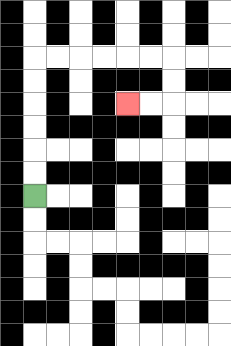{'start': '[1, 8]', 'end': '[5, 4]', 'path_directions': 'U,U,U,U,U,U,R,R,R,R,R,R,D,D,L,L', 'path_coordinates': '[[1, 8], [1, 7], [1, 6], [1, 5], [1, 4], [1, 3], [1, 2], [2, 2], [3, 2], [4, 2], [5, 2], [6, 2], [7, 2], [7, 3], [7, 4], [6, 4], [5, 4]]'}